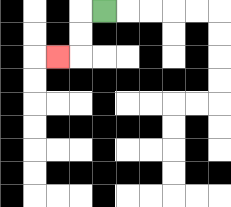{'start': '[4, 0]', 'end': '[2, 2]', 'path_directions': 'L,D,D,L', 'path_coordinates': '[[4, 0], [3, 0], [3, 1], [3, 2], [2, 2]]'}